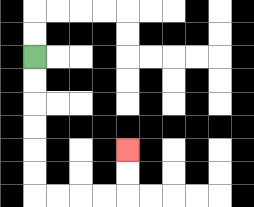{'start': '[1, 2]', 'end': '[5, 6]', 'path_directions': 'D,D,D,D,D,D,R,R,R,R,U,U', 'path_coordinates': '[[1, 2], [1, 3], [1, 4], [1, 5], [1, 6], [1, 7], [1, 8], [2, 8], [3, 8], [4, 8], [5, 8], [5, 7], [5, 6]]'}